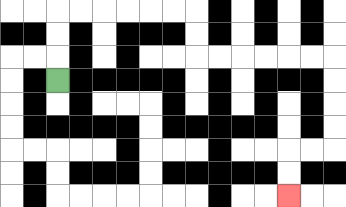{'start': '[2, 3]', 'end': '[12, 8]', 'path_directions': 'U,U,U,R,R,R,R,R,R,D,D,R,R,R,R,R,R,D,D,D,D,L,L,D,D', 'path_coordinates': '[[2, 3], [2, 2], [2, 1], [2, 0], [3, 0], [4, 0], [5, 0], [6, 0], [7, 0], [8, 0], [8, 1], [8, 2], [9, 2], [10, 2], [11, 2], [12, 2], [13, 2], [14, 2], [14, 3], [14, 4], [14, 5], [14, 6], [13, 6], [12, 6], [12, 7], [12, 8]]'}